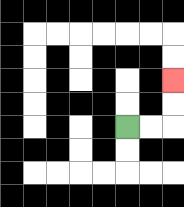{'start': '[5, 5]', 'end': '[7, 3]', 'path_directions': 'R,R,U,U', 'path_coordinates': '[[5, 5], [6, 5], [7, 5], [7, 4], [7, 3]]'}